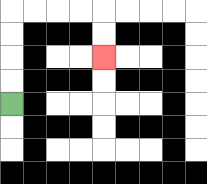{'start': '[0, 4]', 'end': '[4, 2]', 'path_directions': 'U,U,U,U,R,R,R,R,D,D', 'path_coordinates': '[[0, 4], [0, 3], [0, 2], [0, 1], [0, 0], [1, 0], [2, 0], [3, 0], [4, 0], [4, 1], [4, 2]]'}